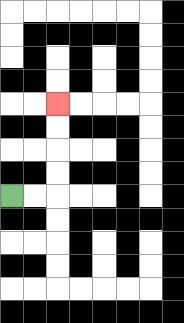{'start': '[0, 8]', 'end': '[2, 4]', 'path_directions': 'R,R,U,U,U,U', 'path_coordinates': '[[0, 8], [1, 8], [2, 8], [2, 7], [2, 6], [2, 5], [2, 4]]'}